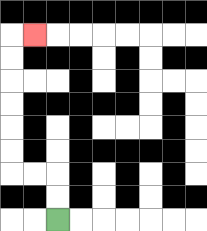{'start': '[2, 9]', 'end': '[1, 1]', 'path_directions': 'U,U,L,L,U,U,U,U,U,U,R', 'path_coordinates': '[[2, 9], [2, 8], [2, 7], [1, 7], [0, 7], [0, 6], [0, 5], [0, 4], [0, 3], [0, 2], [0, 1], [1, 1]]'}